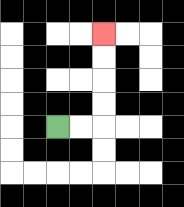{'start': '[2, 5]', 'end': '[4, 1]', 'path_directions': 'R,R,U,U,U,U', 'path_coordinates': '[[2, 5], [3, 5], [4, 5], [4, 4], [4, 3], [4, 2], [4, 1]]'}